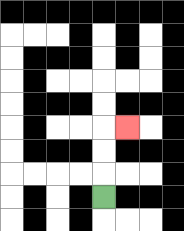{'start': '[4, 8]', 'end': '[5, 5]', 'path_directions': 'U,U,U,R', 'path_coordinates': '[[4, 8], [4, 7], [4, 6], [4, 5], [5, 5]]'}